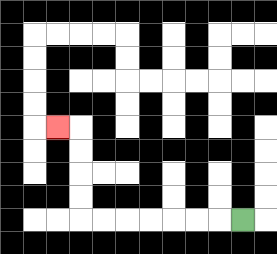{'start': '[10, 9]', 'end': '[2, 5]', 'path_directions': 'L,L,L,L,L,L,L,U,U,U,U,L', 'path_coordinates': '[[10, 9], [9, 9], [8, 9], [7, 9], [6, 9], [5, 9], [4, 9], [3, 9], [3, 8], [3, 7], [3, 6], [3, 5], [2, 5]]'}